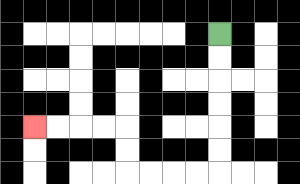{'start': '[9, 1]', 'end': '[1, 5]', 'path_directions': 'D,D,D,D,D,D,L,L,L,L,U,U,L,L,L,L', 'path_coordinates': '[[9, 1], [9, 2], [9, 3], [9, 4], [9, 5], [9, 6], [9, 7], [8, 7], [7, 7], [6, 7], [5, 7], [5, 6], [5, 5], [4, 5], [3, 5], [2, 5], [1, 5]]'}